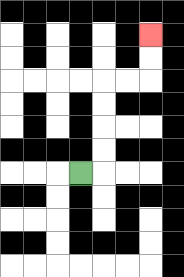{'start': '[3, 7]', 'end': '[6, 1]', 'path_directions': 'R,U,U,U,U,R,R,U,U', 'path_coordinates': '[[3, 7], [4, 7], [4, 6], [4, 5], [4, 4], [4, 3], [5, 3], [6, 3], [6, 2], [6, 1]]'}